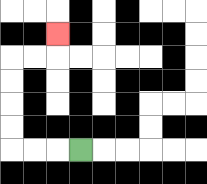{'start': '[3, 6]', 'end': '[2, 1]', 'path_directions': 'L,L,L,U,U,U,U,R,R,U', 'path_coordinates': '[[3, 6], [2, 6], [1, 6], [0, 6], [0, 5], [0, 4], [0, 3], [0, 2], [1, 2], [2, 2], [2, 1]]'}